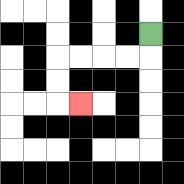{'start': '[6, 1]', 'end': '[3, 4]', 'path_directions': 'D,L,L,L,L,D,D,R', 'path_coordinates': '[[6, 1], [6, 2], [5, 2], [4, 2], [3, 2], [2, 2], [2, 3], [2, 4], [3, 4]]'}